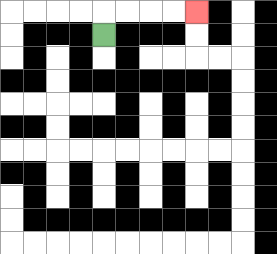{'start': '[4, 1]', 'end': '[8, 0]', 'path_directions': 'U,R,R,R,R', 'path_coordinates': '[[4, 1], [4, 0], [5, 0], [6, 0], [7, 0], [8, 0]]'}